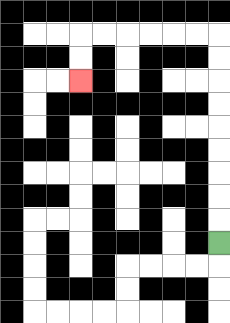{'start': '[9, 10]', 'end': '[3, 3]', 'path_directions': 'U,U,U,U,U,U,U,U,U,L,L,L,L,L,L,D,D', 'path_coordinates': '[[9, 10], [9, 9], [9, 8], [9, 7], [9, 6], [9, 5], [9, 4], [9, 3], [9, 2], [9, 1], [8, 1], [7, 1], [6, 1], [5, 1], [4, 1], [3, 1], [3, 2], [3, 3]]'}